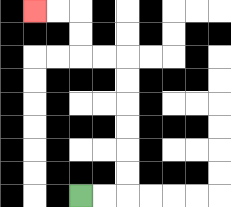{'start': '[3, 8]', 'end': '[1, 0]', 'path_directions': 'R,R,U,U,U,U,U,U,L,L,U,U,L,L', 'path_coordinates': '[[3, 8], [4, 8], [5, 8], [5, 7], [5, 6], [5, 5], [5, 4], [5, 3], [5, 2], [4, 2], [3, 2], [3, 1], [3, 0], [2, 0], [1, 0]]'}